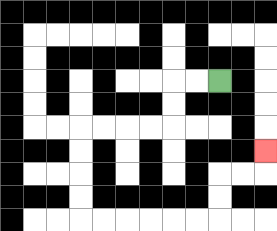{'start': '[9, 3]', 'end': '[11, 6]', 'path_directions': 'L,L,D,D,L,L,L,L,D,D,D,D,R,R,R,R,R,R,U,U,R,R,U', 'path_coordinates': '[[9, 3], [8, 3], [7, 3], [7, 4], [7, 5], [6, 5], [5, 5], [4, 5], [3, 5], [3, 6], [3, 7], [3, 8], [3, 9], [4, 9], [5, 9], [6, 9], [7, 9], [8, 9], [9, 9], [9, 8], [9, 7], [10, 7], [11, 7], [11, 6]]'}